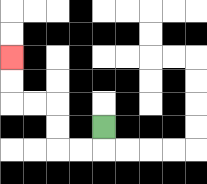{'start': '[4, 5]', 'end': '[0, 2]', 'path_directions': 'D,L,L,U,U,L,L,U,U', 'path_coordinates': '[[4, 5], [4, 6], [3, 6], [2, 6], [2, 5], [2, 4], [1, 4], [0, 4], [0, 3], [0, 2]]'}